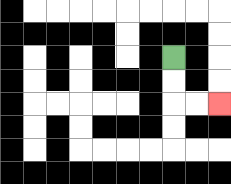{'start': '[7, 2]', 'end': '[9, 4]', 'path_directions': 'D,D,R,R', 'path_coordinates': '[[7, 2], [7, 3], [7, 4], [8, 4], [9, 4]]'}